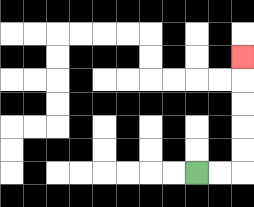{'start': '[8, 7]', 'end': '[10, 2]', 'path_directions': 'R,R,U,U,U,U,U', 'path_coordinates': '[[8, 7], [9, 7], [10, 7], [10, 6], [10, 5], [10, 4], [10, 3], [10, 2]]'}